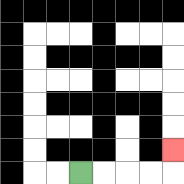{'start': '[3, 7]', 'end': '[7, 6]', 'path_directions': 'R,R,R,R,U', 'path_coordinates': '[[3, 7], [4, 7], [5, 7], [6, 7], [7, 7], [7, 6]]'}